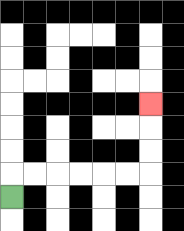{'start': '[0, 8]', 'end': '[6, 4]', 'path_directions': 'U,R,R,R,R,R,R,U,U,U', 'path_coordinates': '[[0, 8], [0, 7], [1, 7], [2, 7], [3, 7], [4, 7], [5, 7], [6, 7], [6, 6], [6, 5], [6, 4]]'}